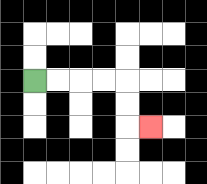{'start': '[1, 3]', 'end': '[6, 5]', 'path_directions': 'R,R,R,R,D,D,R', 'path_coordinates': '[[1, 3], [2, 3], [3, 3], [4, 3], [5, 3], [5, 4], [5, 5], [6, 5]]'}